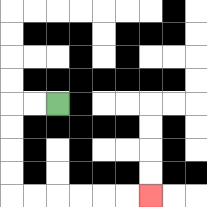{'start': '[2, 4]', 'end': '[6, 8]', 'path_directions': 'L,L,D,D,D,D,R,R,R,R,R,R', 'path_coordinates': '[[2, 4], [1, 4], [0, 4], [0, 5], [0, 6], [0, 7], [0, 8], [1, 8], [2, 8], [3, 8], [4, 8], [5, 8], [6, 8]]'}